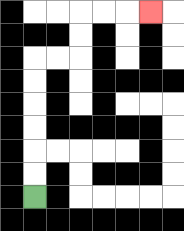{'start': '[1, 8]', 'end': '[6, 0]', 'path_directions': 'U,U,U,U,U,U,R,R,U,U,R,R,R', 'path_coordinates': '[[1, 8], [1, 7], [1, 6], [1, 5], [1, 4], [1, 3], [1, 2], [2, 2], [3, 2], [3, 1], [3, 0], [4, 0], [5, 0], [6, 0]]'}